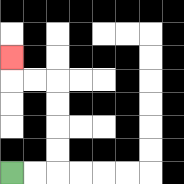{'start': '[0, 7]', 'end': '[0, 2]', 'path_directions': 'R,R,U,U,U,U,L,L,U', 'path_coordinates': '[[0, 7], [1, 7], [2, 7], [2, 6], [2, 5], [2, 4], [2, 3], [1, 3], [0, 3], [0, 2]]'}